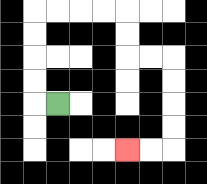{'start': '[2, 4]', 'end': '[5, 6]', 'path_directions': 'L,U,U,U,U,R,R,R,R,D,D,R,R,D,D,D,D,L,L', 'path_coordinates': '[[2, 4], [1, 4], [1, 3], [1, 2], [1, 1], [1, 0], [2, 0], [3, 0], [4, 0], [5, 0], [5, 1], [5, 2], [6, 2], [7, 2], [7, 3], [7, 4], [7, 5], [7, 6], [6, 6], [5, 6]]'}